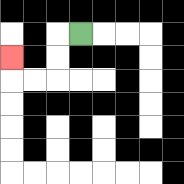{'start': '[3, 1]', 'end': '[0, 2]', 'path_directions': 'L,D,D,L,L,U', 'path_coordinates': '[[3, 1], [2, 1], [2, 2], [2, 3], [1, 3], [0, 3], [0, 2]]'}